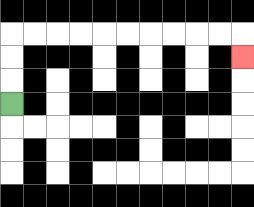{'start': '[0, 4]', 'end': '[10, 2]', 'path_directions': 'U,U,U,R,R,R,R,R,R,R,R,R,R,D', 'path_coordinates': '[[0, 4], [0, 3], [0, 2], [0, 1], [1, 1], [2, 1], [3, 1], [4, 1], [5, 1], [6, 1], [7, 1], [8, 1], [9, 1], [10, 1], [10, 2]]'}